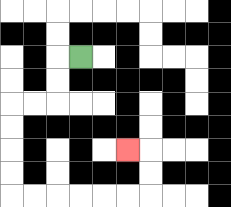{'start': '[3, 2]', 'end': '[5, 6]', 'path_directions': 'L,D,D,L,L,D,D,D,D,R,R,R,R,R,R,U,U,L', 'path_coordinates': '[[3, 2], [2, 2], [2, 3], [2, 4], [1, 4], [0, 4], [0, 5], [0, 6], [0, 7], [0, 8], [1, 8], [2, 8], [3, 8], [4, 8], [5, 8], [6, 8], [6, 7], [6, 6], [5, 6]]'}